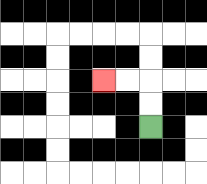{'start': '[6, 5]', 'end': '[4, 3]', 'path_directions': 'U,U,L,L', 'path_coordinates': '[[6, 5], [6, 4], [6, 3], [5, 3], [4, 3]]'}